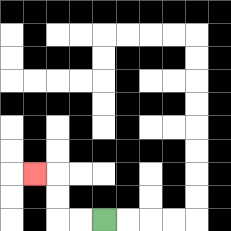{'start': '[4, 9]', 'end': '[1, 7]', 'path_directions': 'L,L,U,U,L', 'path_coordinates': '[[4, 9], [3, 9], [2, 9], [2, 8], [2, 7], [1, 7]]'}